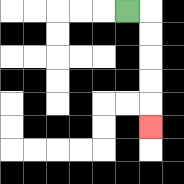{'start': '[5, 0]', 'end': '[6, 5]', 'path_directions': 'R,D,D,D,D,D', 'path_coordinates': '[[5, 0], [6, 0], [6, 1], [6, 2], [6, 3], [6, 4], [6, 5]]'}